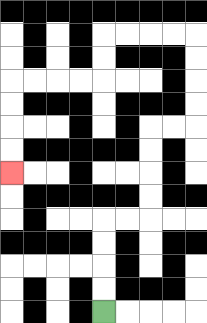{'start': '[4, 13]', 'end': '[0, 7]', 'path_directions': 'U,U,U,U,R,R,U,U,U,U,R,R,U,U,U,U,L,L,L,L,D,D,L,L,L,L,D,D,D,D', 'path_coordinates': '[[4, 13], [4, 12], [4, 11], [4, 10], [4, 9], [5, 9], [6, 9], [6, 8], [6, 7], [6, 6], [6, 5], [7, 5], [8, 5], [8, 4], [8, 3], [8, 2], [8, 1], [7, 1], [6, 1], [5, 1], [4, 1], [4, 2], [4, 3], [3, 3], [2, 3], [1, 3], [0, 3], [0, 4], [0, 5], [0, 6], [0, 7]]'}